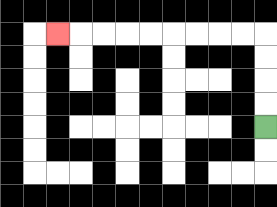{'start': '[11, 5]', 'end': '[2, 1]', 'path_directions': 'U,U,U,U,L,L,L,L,L,L,L,L,L', 'path_coordinates': '[[11, 5], [11, 4], [11, 3], [11, 2], [11, 1], [10, 1], [9, 1], [8, 1], [7, 1], [6, 1], [5, 1], [4, 1], [3, 1], [2, 1]]'}